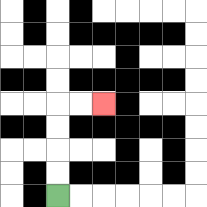{'start': '[2, 8]', 'end': '[4, 4]', 'path_directions': 'U,U,U,U,R,R', 'path_coordinates': '[[2, 8], [2, 7], [2, 6], [2, 5], [2, 4], [3, 4], [4, 4]]'}